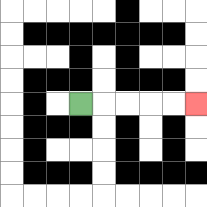{'start': '[3, 4]', 'end': '[8, 4]', 'path_directions': 'R,R,R,R,R', 'path_coordinates': '[[3, 4], [4, 4], [5, 4], [6, 4], [7, 4], [8, 4]]'}